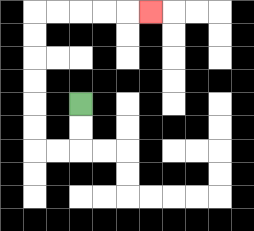{'start': '[3, 4]', 'end': '[6, 0]', 'path_directions': 'D,D,L,L,U,U,U,U,U,U,R,R,R,R,R', 'path_coordinates': '[[3, 4], [3, 5], [3, 6], [2, 6], [1, 6], [1, 5], [1, 4], [1, 3], [1, 2], [1, 1], [1, 0], [2, 0], [3, 0], [4, 0], [5, 0], [6, 0]]'}